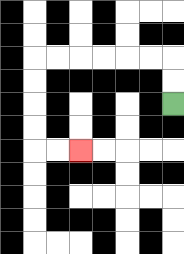{'start': '[7, 4]', 'end': '[3, 6]', 'path_directions': 'U,U,L,L,L,L,L,L,D,D,D,D,R,R', 'path_coordinates': '[[7, 4], [7, 3], [7, 2], [6, 2], [5, 2], [4, 2], [3, 2], [2, 2], [1, 2], [1, 3], [1, 4], [1, 5], [1, 6], [2, 6], [3, 6]]'}